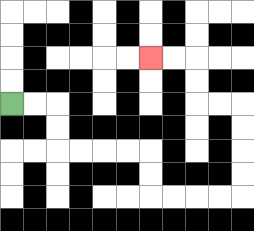{'start': '[0, 4]', 'end': '[6, 2]', 'path_directions': 'R,R,D,D,R,R,R,R,D,D,R,R,R,R,U,U,U,U,L,L,U,U,L,L', 'path_coordinates': '[[0, 4], [1, 4], [2, 4], [2, 5], [2, 6], [3, 6], [4, 6], [5, 6], [6, 6], [6, 7], [6, 8], [7, 8], [8, 8], [9, 8], [10, 8], [10, 7], [10, 6], [10, 5], [10, 4], [9, 4], [8, 4], [8, 3], [8, 2], [7, 2], [6, 2]]'}